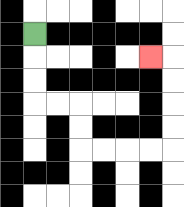{'start': '[1, 1]', 'end': '[6, 2]', 'path_directions': 'D,D,D,R,R,D,D,R,R,R,R,U,U,U,U,L', 'path_coordinates': '[[1, 1], [1, 2], [1, 3], [1, 4], [2, 4], [3, 4], [3, 5], [3, 6], [4, 6], [5, 6], [6, 6], [7, 6], [7, 5], [7, 4], [7, 3], [7, 2], [6, 2]]'}